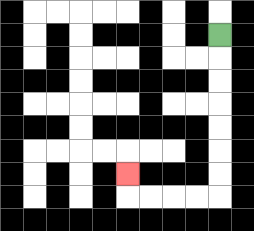{'start': '[9, 1]', 'end': '[5, 7]', 'path_directions': 'D,D,D,D,D,D,D,L,L,L,L,U', 'path_coordinates': '[[9, 1], [9, 2], [9, 3], [9, 4], [9, 5], [9, 6], [9, 7], [9, 8], [8, 8], [7, 8], [6, 8], [5, 8], [5, 7]]'}